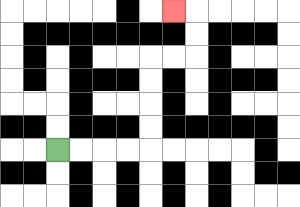{'start': '[2, 6]', 'end': '[7, 0]', 'path_directions': 'R,R,R,R,U,U,U,U,R,R,U,U,L', 'path_coordinates': '[[2, 6], [3, 6], [4, 6], [5, 6], [6, 6], [6, 5], [6, 4], [6, 3], [6, 2], [7, 2], [8, 2], [8, 1], [8, 0], [7, 0]]'}